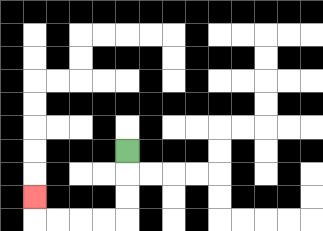{'start': '[5, 6]', 'end': '[1, 8]', 'path_directions': 'D,D,D,L,L,L,L,U', 'path_coordinates': '[[5, 6], [5, 7], [5, 8], [5, 9], [4, 9], [3, 9], [2, 9], [1, 9], [1, 8]]'}